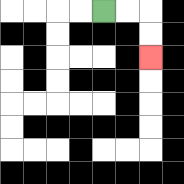{'start': '[4, 0]', 'end': '[6, 2]', 'path_directions': 'R,R,D,D', 'path_coordinates': '[[4, 0], [5, 0], [6, 0], [6, 1], [6, 2]]'}